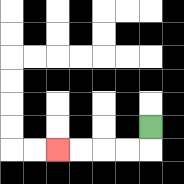{'start': '[6, 5]', 'end': '[2, 6]', 'path_directions': 'D,L,L,L,L', 'path_coordinates': '[[6, 5], [6, 6], [5, 6], [4, 6], [3, 6], [2, 6]]'}